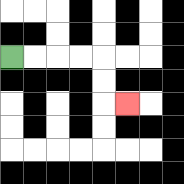{'start': '[0, 2]', 'end': '[5, 4]', 'path_directions': 'R,R,R,R,D,D,R', 'path_coordinates': '[[0, 2], [1, 2], [2, 2], [3, 2], [4, 2], [4, 3], [4, 4], [5, 4]]'}